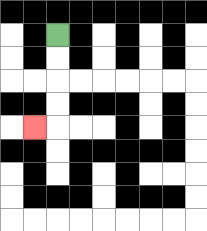{'start': '[2, 1]', 'end': '[1, 5]', 'path_directions': 'D,D,D,D,L', 'path_coordinates': '[[2, 1], [2, 2], [2, 3], [2, 4], [2, 5], [1, 5]]'}